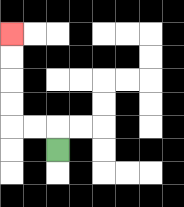{'start': '[2, 6]', 'end': '[0, 1]', 'path_directions': 'U,L,L,U,U,U,U', 'path_coordinates': '[[2, 6], [2, 5], [1, 5], [0, 5], [0, 4], [0, 3], [0, 2], [0, 1]]'}